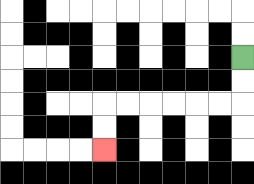{'start': '[10, 2]', 'end': '[4, 6]', 'path_directions': 'D,D,L,L,L,L,L,L,D,D', 'path_coordinates': '[[10, 2], [10, 3], [10, 4], [9, 4], [8, 4], [7, 4], [6, 4], [5, 4], [4, 4], [4, 5], [4, 6]]'}